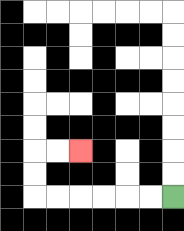{'start': '[7, 8]', 'end': '[3, 6]', 'path_directions': 'L,L,L,L,L,L,U,U,R,R', 'path_coordinates': '[[7, 8], [6, 8], [5, 8], [4, 8], [3, 8], [2, 8], [1, 8], [1, 7], [1, 6], [2, 6], [3, 6]]'}